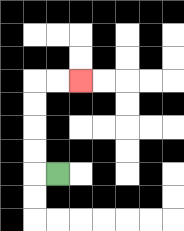{'start': '[2, 7]', 'end': '[3, 3]', 'path_directions': 'L,U,U,U,U,R,R', 'path_coordinates': '[[2, 7], [1, 7], [1, 6], [1, 5], [1, 4], [1, 3], [2, 3], [3, 3]]'}